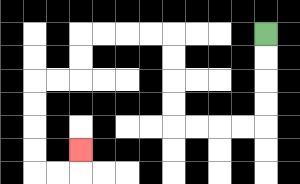{'start': '[11, 1]', 'end': '[3, 6]', 'path_directions': 'D,D,D,D,L,L,L,L,U,U,U,U,L,L,L,L,D,D,L,L,D,D,D,D,R,R,U', 'path_coordinates': '[[11, 1], [11, 2], [11, 3], [11, 4], [11, 5], [10, 5], [9, 5], [8, 5], [7, 5], [7, 4], [7, 3], [7, 2], [7, 1], [6, 1], [5, 1], [4, 1], [3, 1], [3, 2], [3, 3], [2, 3], [1, 3], [1, 4], [1, 5], [1, 6], [1, 7], [2, 7], [3, 7], [3, 6]]'}